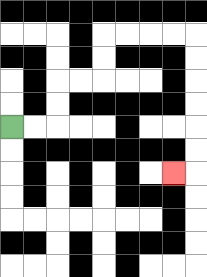{'start': '[0, 5]', 'end': '[7, 7]', 'path_directions': 'R,R,U,U,R,R,U,U,R,R,R,R,D,D,D,D,D,D,L', 'path_coordinates': '[[0, 5], [1, 5], [2, 5], [2, 4], [2, 3], [3, 3], [4, 3], [4, 2], [4, 1], [5, 1], [6, 1], [7, 1], [8, 1], [8, 2], [8, 3], [8, 4], [8, 5], [8, 6], [8, 7], [7, 7]]'}